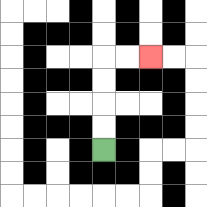{'start': '[4, 6]', 'end': '[6, 2]', 'path_directions': 'U,U,U,U,R,R', 'path_coordinates': '[[4, 6], [4, 5], [4, 4], [4, 3], [4, 2], [5, 2], [6, 2]]'}